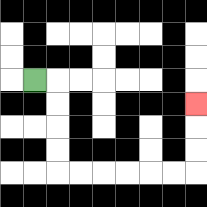{'start': '[1, 3]', 'end': '[8, 4]', 'path_directions': 'R,D,D,D,D,R,R,R,R,R,R,U,U,U', 'path_coordinates': '[[1, 3], [2, 3], [2, 4], [2, 5], [2, 6], [2, 7], [3, 7], [4, 7], [5, 7], [6, 7], [7, 7], [8, 7], [8, 6], [8, 5], [8, 4]]'}